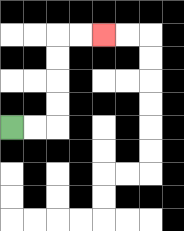{'start': '[0, 5]', 'end': '[4, 1]', 'path_directions': 'R,R,U,U,U,U,R,R', 'path_coordinates': '[[0, 5], [1, 5], [2, 5], [2, 4], [2, 3], [2, 2], [2, 1], [3, 1], [4, 1]]'}